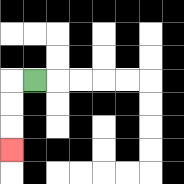{'start': '[1, 3]', 'end': '[0, 6]', 'path_directions': 'L,D,D,D', 'path_coordinates': '[[1, 3], [0, 3], [0, 4], [0, 5], [0, 6]]'}